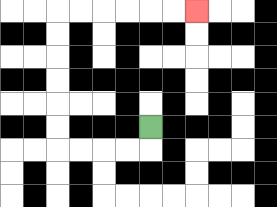{'start': '[6, 5]', 'end': '[8, 0]', 'path_directions': 'D,L,L,L,L,U,U,U,U,U,U,R,R,R,R,R,R', 'path_coordinates': '[[6, 5], [6, 6], [5, 6], [4, 6], [3, 6], [2, 6], [2, 5], [2, 4], [2, 3], [2, 2], [2, 1], [2, 0], [3, 0], [4, 0], [5, 0], [6, 0], [7, 0], [8, 0]]'}